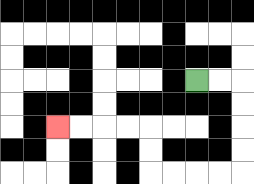{'start': '[8, 3]', 'end': '[2, 5]', 'path_directions': 'R,R,D,D,D,D,L,L,L,L,U,U,L,L,L,L', 'path_coordinates': '[[8, 3], [9, 3], [10, 3], [10, 4], [10, 5], [10, 6], [10, 7], [9, 7], [8, 7], [7, 7], [6, 7], [6, 6], [6, 5], [5, 5], [4, 5], [3, 5], [2, 5]]'}